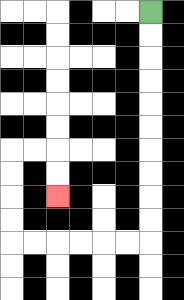{'start': '[6, 0]', 'end': '[2, 8]', 'path_directions': 'D,D,D,D,D,D,D,D,D,D,L,L,L,L,L,L,U,U,U,U,R,R,D,D', 'path_coordinates': '[[6, 0], [6, 1], [6, 2], [6, 3], [6, 4], [6, 5], [6, 6], [6, 7], [6, 8], [6, 9], [6, 10], [5, 10], [4, 10], [3, 10], [2, 10], [1, 10], [0, 10], [0, 9], [0, 8], [0, 7], [0, 6], [1, 6], [2, 6], [2, 7], [2, 8]]'}